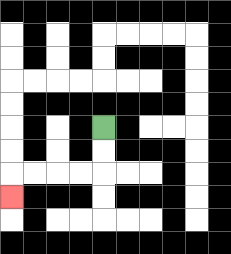{'start': '[4, 5]', 'end': '[0, 8]', 'path_directions': 'D,D,L,L,L,L,D', 'path_coordinates': '[[4, 5], [4, 6], [4, 7], [3, 7], [2, 7], [1, 7], [0, 7], [0, 8]]'}